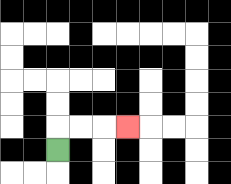{'start': '[2, 6]', 'end': '[5, 5]', 'path_directions': 'U,R,R,R', 'path_coordinates': '[[2, 6], [2, 5], [3, 5], [4, 5], [5, 5]]'}